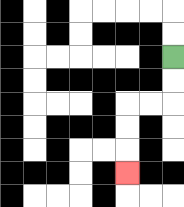{'start': '[7, 2]', 'end': '[5, 7]', 'path_directions': 'D,D,L,L,D,D,D', 'path_coordinates': '[[7, 2], [7, 3], [7, 4], [6, 4], [5, 4], [5, 5], [5, 6], [5, 7]]'}